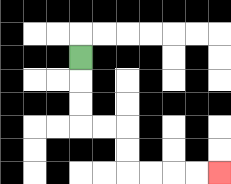{'start': '[3, 2]', 'end': '[9, 7]', 'path_directions': 'D,D,D,R,R,D,D,R,R,R,R', 'path_coordinates': '[[3, 2], [3, 3], [3, 4], [3, 5], [4, 5], [5, 5], [5, 6], [5, 7], [6, 7], [7, 7], [8, 7], [9, 7]]'}